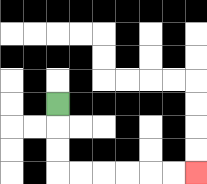{'start': '[2, 4]', 'end': '[8, 7]', 'path_directions': 'D,D,D,R,R,R,R,R,R', 'path_coordinates': '[[2, 4], [2, 5], [2, 6], [2, 7], [3, 7], [4, 7], [5, 7], [6, 7], [7, 7], [8, 7]]'}